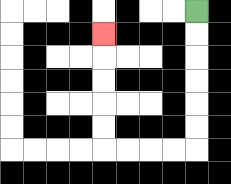{'start': '[8, 0]', 'end': '[4, 1]', 'path_directions': 'D,D,D,D,D,D,L,L,L,L,U,U,U,U,U', 'path_coordinates': '[[8, 0], [8, 1], [8, 2], [8, 3], [8, 4], [8, 5], [8, 6], [7, 6], [6, 6], [5, 6], [4, 6], [4, 5], [4, 4], [4, 3], [4, 2], [4, 1]]'}